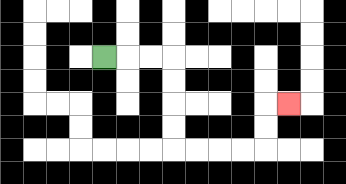{'start': '[4, 2]', 'end': '[12, 4]', 'path_directions': 'R,R,R,D,D,D,D,R,R,R,R,U,U,R', 'path_coordinates': '[[4, 2], [5, 2], [6, 2], [7, 2], [7, 3], [7, 4], [7, 5], [7, 6], [8, 6], [9, 6], [10, 6], [11, 6], [11, 5], [11, 4], [12, 4]]'}